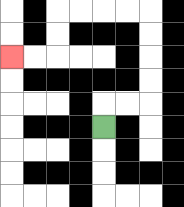{'start': '[4, 5]', 'end': '[0, 2]', 'path_directions': 'U,R,R,U,U,U,U,L,L,L,L,D,D,L,L', 'path_coordinates': '[[4, 5], [4, 4], [5, 4], [6, 4], [6, 3], [6, 2], [6, 1], [6, 0], [5, 0], [4, 0], [3, 0], [2, 0], [2, 1], [2, 2], [1, 2], [0, 2]]'}